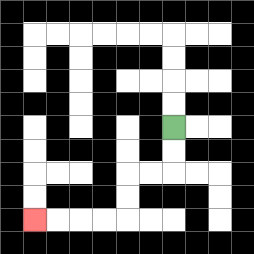{'start': '[7, 5]', 'end': '[1, 9]', 'path_directions': 'D,D,L,L,D,D,L,L,L,L', 'path_coordinates': '[[7, 5], [7, 6], [7, 7], [6, 7], [5, 7], [5, 8], [5, 9], [4, 9], [3, 9], [2, 9], [1, 9]]'}